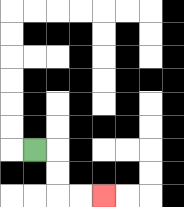{'start': '[1, 6]', 'end': '[4, 8]', 'path_directions': 'R,D,D,R,R', 'path_coordinates': '[[1, 6], [2, 6], [2, 7], [2, 8], [3, 8], [4, 8]]'}